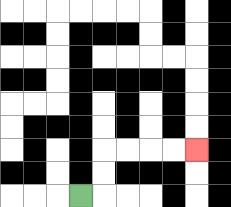{'start': '[3, 8]', 'end': '[8, 6]', 'path_directions': 'R,U,U,R,R,R,R', 'path_coordinates': '[[3, 8], [4, 8], [4, 7], [4, 6], [5, 6], [6, 6], [7, 6], [8, 6]]'}